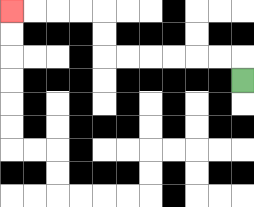{'start': '[10, 3]', 'end': '[0, 0]', 'path_directions': 'U,L,L,L,L,L,L,U,U,L,L,L,L', 'path_coordinates': '[[10, 3], [10, 2], [9, 2], [8, 2], [7, 2], [6, 2], [5, 2], [4, 2], [4, 1], [4, 0], [3, 0], [2, 0], [1, 0], [0, 0]]'}